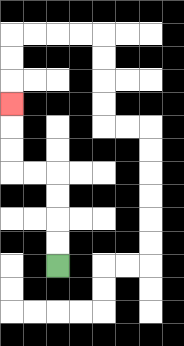{'start': '[2, 11]', 'end': '[0, 4]', 'path_directions': 'U,U,U,U,L,L,U,U,U', 'path_coordinates': '[[2, 11], [2, 10], [2, 9], [2, 8], [2, 7], [1, 7], [0, 7], [0, 6], [0, 5], [0, 4]]'}